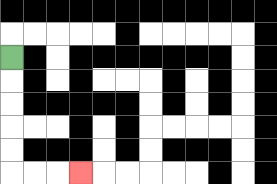{'start': '[0, 2]', 'end': '[3, 7]', 'path_directions': 'D,D,D,D,D,R,R,R', 'path_coordinates': '[[0, 2], [0, 3], [0, 4], [0, 5], [0, 6], [0, 7], [1, 7], [2, 7], [3, 7]]'}